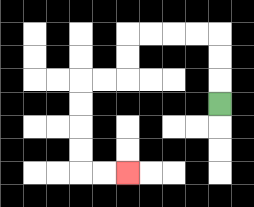{'start': '[9, 4]', 'end': '[5, 7]', 'path_directions': 'U,U,U,L,L,L,L,D,D,L,L,D,D,D,D,R,R', 'path_coordinates': '[[9, 4], [9, 3], [9, 2], [9, 1], [8, 1], [7, 1], [6, 1], [5, 1], [5, 2], [5, 3], [4, 3], [3, 3], [3, 4], [3, 5], [3, 6], [3, 7], [4, 7], [5, 7]]'}